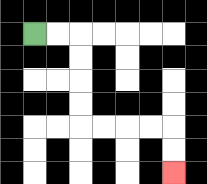{'start': '[1, 1]', 'end': '[7, 7]', 'path_directions': 'R,R,D,D,D,D,R,R,R,R,D,D', 'path_coordinates': '[[1, 1], [2, 1], [3, 1], [3, 2], [3, 3], [3, 4], [3, 5], [4, 5], [5, 5], [6, 5], [7, 5], [7, 6], [7, 7]]'}